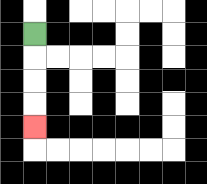{'start': '[1, 1]', 'end': '[1, 5]', 'path_directions': 'D,D,D,D', 'path_coordinates': '[[1, 1], [1, 2], [1, 3], [1, 4], [1, 5]]'}